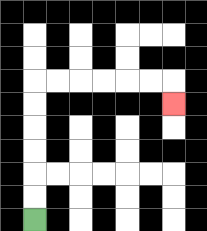{'start': '[1, 9]', 'end': '[7, 4]', 'path_directions': 'U,U,U,U,U,U,R,R,R,R,R,R,D', 'path_coordinates': '[[1, 9], [1, 8], [1, 7], [1, 6], [1, 5], [1, 4], [1, 3], [2, 3], [3, 3], [4, 3], [5, 3], [6, 3], [7, 3], [7, 4]]'}